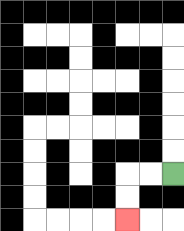{'start': '[7, 7]', 'end': '[5, 9]', 'path_directions': 'L,L,D,D', 'path_coordinates': '[[7, 7], [6, 7], [5, 7], [5, 8], [5, 9]]'}